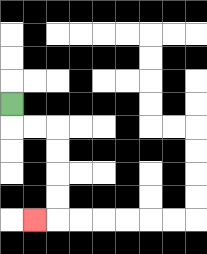{'start': '[0, 4]', 'end': '[1, 9]', 'path_directions': 'D,R,R,D,D,D,D,L', 'path_coordinates': '[[0, 4], [0, 5], [1, 5], [2, 5], [2, 6], [2, 7], [2, 8], [2, 9], [1, 9]]'}